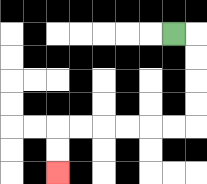{'start': '[7, 1]', 'end': '[2, 7]', 'path_directions': 'R,D,D,D,D,L,L,L,L,L,L,D,D', 'path_coordinates': '[[7, 1], [8, 1], [8, 2], [8, 3], [8, 4], [8, 5], [7, 5], [6, 5], [5, 5], [4, 5], [3, 5], [2, 5], [2, 6], [2, 7]]'}